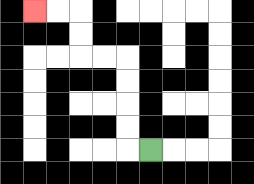{'start': '[6, 6]', 'end': '[1, 0]', 'path_directions': 'L,U,U,U,U,L,L,U,U,L,L', 'path_coordinates': '[[6, 6], [5, 6], [5, 5], [5, 4], [5, 3], [5, 2], [4, 2], [3, 2], [3, 1], [3, 0], [2, 0], [1, 0]]'}